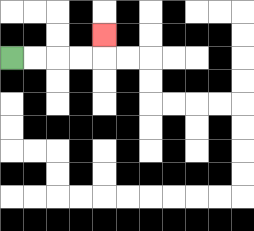{'start': '[0, 2]', 'end': '[4, 1]', 'path_directions': 'R,R,R,R,U', 'path_coordinates': '[[0, 2], [1, 2], [2, 2], [3, 2], [4, 2], [4, 1]]'}